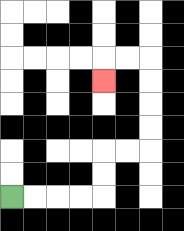{'start': '[0, 8]', 'end': '[4, 3]', 'path_directions': 'R,R,R,R,U,U,R,R,U,U,U,U,L,L,D', 'path_coordinates': '[[0, 8], [1, 8], [2, 8], [3, 8], [4, 8], [4, 7], [4, 6], [5, 6], [6, 6], [6, 5], [6, 4], [6, 3], [6, 2], [5, 2], [4, 2], [4, 3]]'}